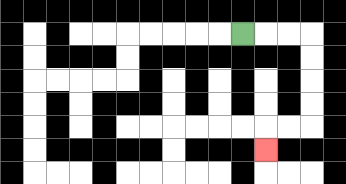{'start': '[10, 1]', 'end': '[11, 6]', 'path_directions': 'R,R,R,D,D,D,D,L,L,D', 'path_coordinates': '[[10, 1], [11, 1], [12, 1], [13, 1], [13, 2], [13, 3], [13, 4], [13, 5], [12, 5], [11, 5], [11, 6]]'}